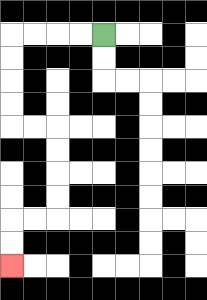{'start': '[4, 1]', 'end': '[0, 11]', 'path_directions': 'L,L,L,L,D,D,D,D,R,R,D,D,D,D,L,L,D,D', 'path_coordinates': '[[4, 1], [3, 1], [2, 1], [1, 1], [0, 1], [0, 2], [0, 3], [0, 4], [0, 5], [1, 5], [2, 5], [2, 6], [2, 7], [2, 8], [2, 9], [1, 9], [0, 9], [0, 10], [0, 11]]'}